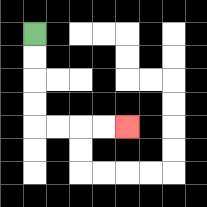{'start': '[1, 1]', 'end': '[5, 5]', 'path_directions': 'D,D,D,D,R,R,R,R', 'path_coordinates': '[[1, 1], [1, 2], [1, 3], [1, 4], [1, 5], [2, 5], [3, 5], [4, 5], [5, 5]]'}